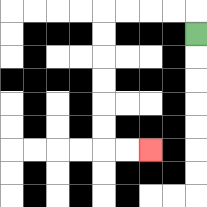{'start': '[8, 1]', 'end': '[6, 6]', 'path_directions': 'U,L,L,L,L,D,D,D,D,D,D,R,R', 'path_coordinates': '[[8, 1], [8, 0], [7, 0], [6, 0], [5, 0], [4, 0], [4, 1], [4, 2], [4, 3], [4, 4], [4, 5], [4, 6], [5, 6], [6, 6]]'}